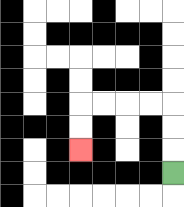{'start': '[7, 7]', 'end': '[3, 6]', 'path_directions': 'U,U,U,L,L,L,L,D,D', 'path_coordinates': '[[7, 7], [7, 6], [7, 5], [7, 4], [6, 4], [5, 4], [4, 4], [3, 4], [3, 5], [3, 6]]'}